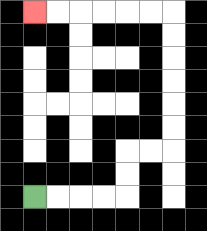{'start': '[1, 8]', 'end': '[1, 0]', 'path_directions': 'R,R,R,R,U,U,R,R,U,U,U,U,U,U,L,L,L,L,L,L', 'path_coordinates': '[[1, 8], [2, 8], [3, 8], [4, 8], [5, 8], [5, 7], [5, 6], [6, 6], [7, 6], [7, 5], [7, 4], [7, 3], [7, 2], [7, 1], [7, 0], [6, 0], [5, 0], [4, 0], [3, 0], [2, 0], [1, 0]]'}